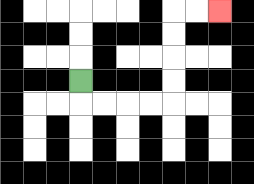{'start': '[3, 3]', 'end': '[9, 0]', 'path_directions': 'D,R,R,R,R,U,U,U,U,R,R', 'path_coordinates': '[[3, 3], [3, 4], [4, 4], [5, 4], [6, 4], [7, 4], [7, 3], [7, 2], [7, 1], [7, 0], [8, 0], [9, 0]]'}